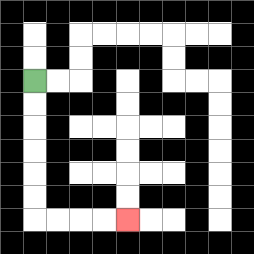{'start': '[1, 3]', 'end': '[5, 9]', 'path_directions': 'D,D,D,D,D,D,R,R,R,R', 'path_coordinates': '[[1, 3], [1, 4], [1, 5], [1, 6], [1, 7], [1, 8], [1, 9], [2, 9], [3, 9], [4, 9], [5, 9]]'}